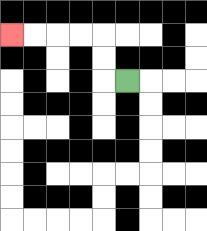{'start': '[5, 3]', 'end': '[0, 1]', 'path_directions': 'L,U,U,L,L,L,L', 'path_coordinates': '[[5, 3], [4, 3], [4, 2], [4, 1], [3, 1], [2, 1], [1, 1], [0, 1]]'}